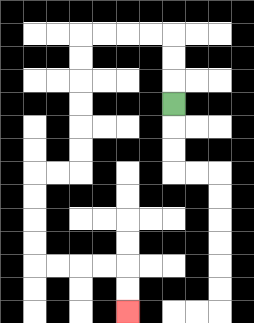{'start': '[7, 4]', 'end': '[5, 13]', 'path_directions': 'U,U,U,L,L,L,L,D,D,D,D,D,D,L,L,D,D,D,D,R,R,R,R,D,D', 'path_coordinates': '[[7, 4], [7, 3], [7, 2], [7, 1], [6, 1], [5, 1], [4, 1], [3, 1], [3, 2], [3, 3], [3, 4], [3, 5], [3, 6], [3, 7], [2, 7], [1, 7], [1, 8], [1, 9], [1, 10], [1, 11], [2, 11], [3, 11], [4, 11], [5, 11], [5, 12], [5, 13]]'}